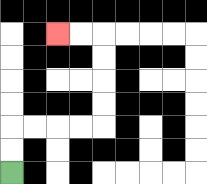{'start': '[0, 7]', 'end': '[2, 1]', 'path_directions': 'U,U,R,R,R,R,U,U,U,U,L,L', 'path_coordinates': '[[0, 7], [0, 6], [0, 5], [1, 5], [2, 5], [3, 5], [4, 5], [4, 4], [4, 3], [4, 2], [4, 1], [3, 1], [2, 1]]'}